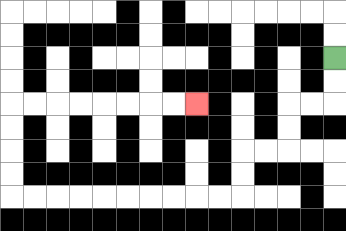{'start': '[14, 2]', 'end': '[8, 4]', 'path_directions': 'D,D,L,L,D,D,L,L,D,D,L,L,L,L,L,L,L,L,L,L,U,U,U,U,R,R,R,R,R,R,R,R', 'path_coordinates': '[[14, 2], [14, 3], [14, 4], [13, 4], [12, 4], [12, 5], [12, 6], [11, 6], [10, 6], [10, 7], [10, 8], [9, 8], [8, 8], [7, 8], [6, 8], [5, 8], [4, 8], [3, 8], [2, 8], [1, 8], [0, 8], [0, 7], [0, 6], [0, 5], [0, 4], [1, 4], [2, 4], [3, 4], [4, 4], [5, 4], [6, 4], [7, 4], [8, 4]]'}